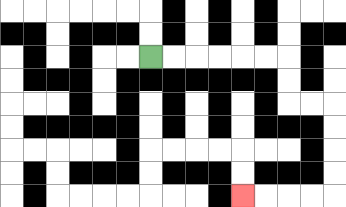{'start': '[6, 2]', 'end': '[10, 8]', 'path_directions': 'R,R,R,R,R,R,D,D,R,R,D,D,D,D,L,L,L,L', 'path_coordinates': '[[6, 2], [7, 2], [8, 2], [9, 2], [10, 2], [11, 2], [12, 2], [12, 3], [12, 4], [13, 4], [14, 4], [14, 5], [14, 6], [14, 7], [14, 8], [13, 8], [12, 8], [11, 8], [10, 8]]'}